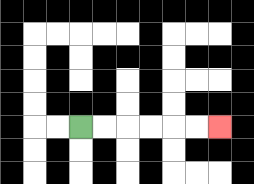{'start': '[3, 5]', 'end': '[9, 5]', 'path_directions': 'R,R,R,R,R,R', 'path_coordinates': '[[3, 5], [4, 5], [5, 5], [6, 5], [7, 5], [8, 5], [9, 5]]'}